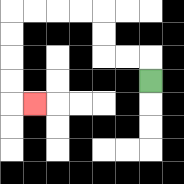{'start': '[6, 3]', 'end': '[1, 4]', 'path_directions': 'U,L,L,U,U,L,L,L,L,D,D,D,D,R', 'path_coordinates': '[[6, 3], [6, 2], [5, 2], [4, 2], [4, 1], [4, 0], [3, 0], [2, 0], [1, 0], [0, 0], [0, 1], [0, 2], [0, 3], [0, 4], [1, 4]]'}